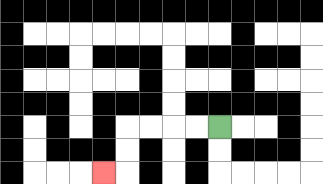{'start': '[9, 5]', 'end': '[4, 7]', 'path_directions': 'L,L,L,L,D,D,L', 'path_coordinates': '[[9, 5], [8, 5], [7, 5], [6, 5], [5, 5], [5, 6], [5, 7], [4, 7]]'}